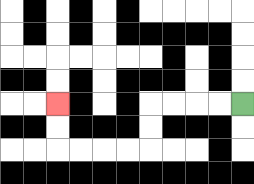{'start': '[10, 4]', 'end': '[2, 4]', 'path_directions': 'L,L,L,L,D,D,L,L,L,L,U,U', 'path_coordinates': '[[10, 4], [9, 4], [8, 4], [7, 4], [6, 4], [6, 5], [6, 6], [5, 6], [4, 6], [3, 6], [2, 6], [2, 5], [2, 4]]'}